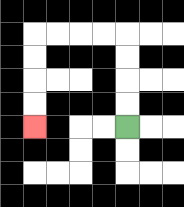{'start': '[5, 5]', 'end': '[1, 5]', 'path_directions': 'U,U,U,U,L,L,L,L,D,D,D,D', 'path_coordinates': '[[5, 5], [5, 4], [5, 3], [5, 2], [5, 1], [4, 1], [3, 1], [2, 1], [1, 1], [1, 2], [1, 3], [1, 4], [1, 5]]'}